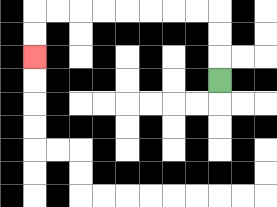{'start': '[9, 3]', 'end': '[1, 2]', 'path_directions': 'U,U,U,L,L,L,L,L,L,L,L,D,D', 'path_coordinates': '[[9, 3], [9, 2], [9, 1], [9, 0], [8, 0], [7, 0], [6, 0], [5, 0], [4, 0], [3, 0], [2, 0], [1, 0], [1, 1], [1, 2]]'}